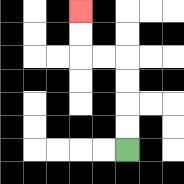{'start': '[5, 6]', 'end': '[3, 0]', 'path_directions': 'U,U,U,U,L,L,U,U', 'path_coordinates': '[[5, 6], [5, 5], [5, 4], [5, 3], [5, 2], [4, 2], [3, 2], [3, 1], [3, 0]]'}